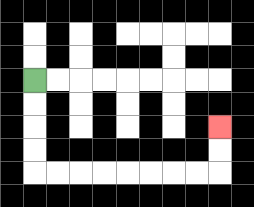{'start': '[1, 3]', 'end': '[9, 5]', 'path_directions': 'D,D,D,D,R,R,R,R,R,R,R,R,U,U', 'path_coordinates': '[[1, 3], [1, 4], [1, 5], [1, 6], [1, 7], [2, 7], [3, 7], [4, 7], [5, 7], [6, 7], [7, 7], [8, 7], [9, 7], [9, 6], [9, 5]]'}